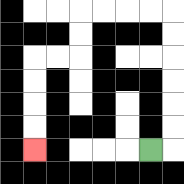{'start': '[6, 6]', 'end': '[1, 6]', 'path_directions': 'R,U,U,U,U,U,U,L,L,L,L,D,D,L,L,D,D,D,D', 'path_coordinates': '[[6, 6], [7, 6], [7, 5], [7, 4], [7, 3], [7, 2], [7, 1], [7, 0], [6, 0], [5, 0], [4, 0], [3, 0], [3, 1], [3, 2], [2, 2], [1, 2], [1, 3], [1, 4], [1, 5], [1, 6]]'}